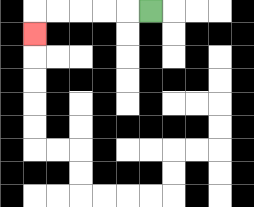{'start': '[6, 0]', 'end': '[1, 1]', 'path_directions': 'L,L,L,L,L,D', 'path_coordinates': '[[6, 0], [5, 0], [4, 0], [3, 0], [2, 0], [1, 0], [1, 1]]'}